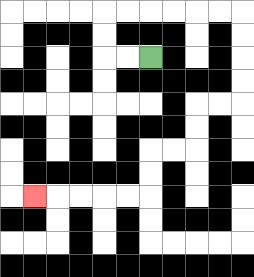{'start': '[6, 2]', 'end': '[1, 8]', 'path_directions': 'L,L,U,U,R,R,R,R,R,R,D,D,D,D,L,L,D,D,L,L,D,D,L,L,L,L,L', 'path_coordinates': '[[6, 2], [5, 2], [4, 2], [4, 1], [4, 0], [5, 0], [6, 0], [7, 0], [8, 0], [9, 0], [10, 0], [10, 1], [10, 2], [10, 3], [10, 4], [9, 4], [8, 4], [8, 5], [8, 6], [7, 6], [6, 6], [6, 7], [6, 8], [5, 8], [4, 8], [3, 8], [2, 8], [1, 8]]'}